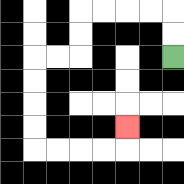{'start': '[7, 2]', 'end': '[5, 5]', 'path_directions': 'U,U,L,L,L,L,D,D,L,L,D,D,D,D,R,R,R,R,U', 'path_coordinates': '[[7, 2], [7, 1], [7, 0], [6, 0], [5, 0], [4, 0], [3, 0], [3, 1], [3, 2], [2, 2], [1, 2], [1, 3], [1, 4], [1, 5], [1, 6], [2, 6], [3, 6], [4, 6], [5, 6], [5, 5]]'}